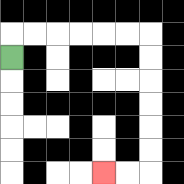{'start': '[0, 2]', 'end': '[4, 7]', 'path_directions': 'U,R,R,R,R,R,R,D,D,D,D,D,D,L,L', 'path_coordinates': '[[0, 2], [0, 1], [1, 1], [2, 1], [3, 1], [4, 1], [5, 1], [6, 1], [6, 2], [6, 3], [6, 4], [6, 5], [6, 6], [6, 7], [5, 7], [4, 7]]'}